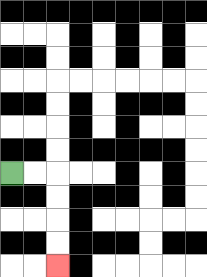{'start': '[0, 7]', 'end': '[2, 11]', 'path_directions': 'R,R,D,D,D,D', 'path_coordinates': '[[0, 7], [1, 7], [2, 7], [2, 8], [2, 9], [2, 10], [2, 11]]'}